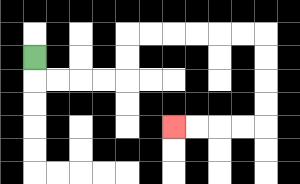{'start': '[1, 2]', 'end': '[7, 5]', 'path_directions': 'D,R,R,R,R,U,U,R,R,R,R,R,R,D,D,D,D,L,L,L,L', 'path_coordinates': '[[1, 2], [1, 3], [2, 3], [3, 3], [4, 3], [5, 3], [5, 2], [5, 1], [6, 1], [7, 1], [8, 1], [9, 1], [10, 1], [11, 1], [11, 2], [11, 3], [11, 4], [11, 5], [10, 5], [9, 5], [8, 5], [7, 5]]'}